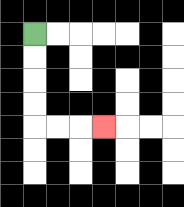{'start': '[1, 1]', 'end': '[4, 5]', 'path_directions': 'D,D,D,D,R,R,R', 'path_coordinates': '[[1, 1], [1, 2], [1, 3], [1, 4], [1, 5], [2, 5], [3, 5], [4, 5]]'}